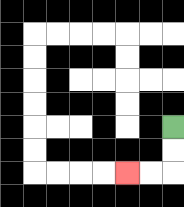{'start': '[7, 5]', 'end': '[5, 7]', 'path_directions': 'D,D,L,L', 'path_coordinates': '[[7, 5], [7, 6], [7, 7], [6, 7], [5, 7]]'}